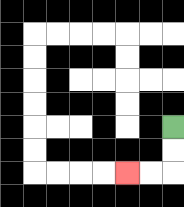{'start': '[7, 5]', 'end': '[5, 7]', 'path_directions': 'D,D,L,L', 'path_coordinates': '[[7, 5], [7, 6], [7, 7], [6, 7], [5, 7]]'}